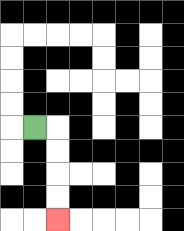{'start': '[1, 5]', 'end': '[2, 9]', 'path_directions': 'R,D,D,D,D', 'path_coordinates': '[[1, 5], [2, 5], [2, 6], [2, 7], [2, 8], [2, 9]]'}